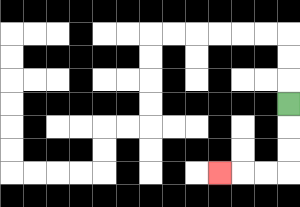{'start': '[12, 4]', 'end': '[9, 7]', 'path_directions': 'D,D,D,L,L,L', 'path_coordinates': '[[12, 4], [12, 5], [12, 6], [12, 7], [11, 7], [10, 7], [9, 7]]'}